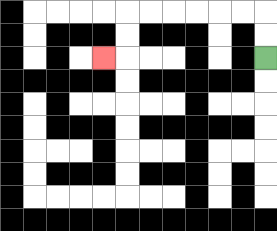{'start': '[11, 2]', 'end': '[4, 2]', 'path_directions': 'U,U,L,L,L,L,L,L,D,D,L', 'path_coordinates': '[[11, 2], [11, 1], [11, 0], [10, 0], [9, 0], [8, 0], [7, 0], [6, 0], [5, 0], [5, 1], [5, 2], [4, 2]]'}